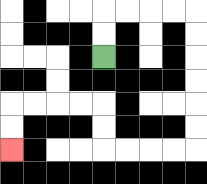{'start': '[4, 2]', 'end': '[0, 6]', 'path_directions': 'U,U,R,R,R,R,D,D,D,D,D,D,L,L,L,L,U,U,L,L,L,L,D,D', 'path_coordinates': '[[4, 2], [4, 1], [4, 0], [5, 0], [6, 0], [7, 0], [8, 0], [8, 1], [8, 2], [8, 3], [8, 4], [8, 5], [8, 6], [7, 6], [6, 6], [5, 6], [4, 6], [4, 5], [4, 4], [3, 4], [2, 4], [1, 4], [0, 4], [0, 5], [0, 6]]'}